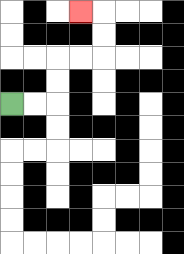{'start': '[0, 4]', 'end': '[3, 0]', 'path_directions': 'R,R,U,U,R,R,U,U,L', 'path_coordinates': '[[0, 4], [1, 4], [2, 4], [2, 3], [2, 2], [3, 2], [4, 2], [4, 1], [4, 0], [3, 0]]'}